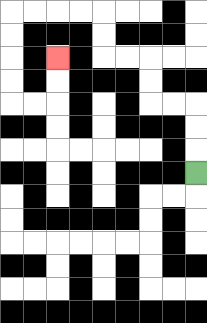{'start': '[8, 7]', 'end': '[2, 2]', 'path_directions': 'U,U,U,L,L,U,U,L,L,U,U,L,L,L,L,D,D,D,D,R,R,U,U', 'path_coordinates': '[[8, 7], [8, 6], [8, 5], [8, 4], [7, 4], [6, 4], [6, 3], [6, 2], [5, 2], [4, 2], [4, 1], [4, 0], [3, 0], [2, 0], [1, 0], [0, 0], [0, 1], [0, 2], [0, 3], [0, 4], [1, 4], [2, 4], [2, 3], [2, 2]]'}